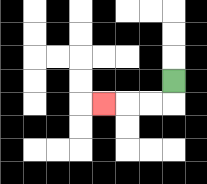{'start': '[7, 3]', 'end': '[4, 4]', 'path_directions': 'D,L,L,L', 'path_coordinates': '[[7, 3], [7, 4], [6, 4], [5, 4], [4, 4]]'}